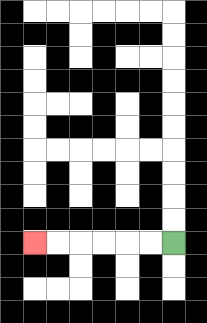{'start': '[7, 10]', 'end': '[1, 10]', 'path_directions': 'L,L,L,L,L,L', 'path_coordinates': '[[7, 10], [6, 10], [5, 10], [4, 10], [3, 10], [2, 10], [1, 10]]'}